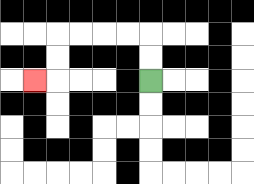{'start': '[6, 3]', 'end': '[1, 3]', 'path_directions': 'U,U,L,L,L,L,D,D,L', 'path_coordinates': '[[6, 3], [6, 2], [6, 1], [5, 1], [4, 1], [3, 1], [2, 1], [2, 2], [2, 3], [1, 3]]'}